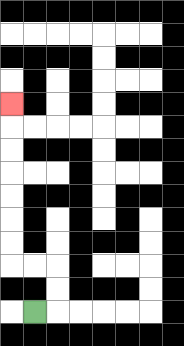{'start': '[1, 13]', 'end': '[0, 4]', 'path_directions': 'R,U,U,L,L,U,U,U,U,U,U,U', 'path_coordinates': '[[1, 13], [2, 13], [2, 12], [2, 11], [1, 11], [0, 11], [0, 10], [0, 9], [0, 8], [0, 7], [0, 6], [0, 5], [0, 4]]'}